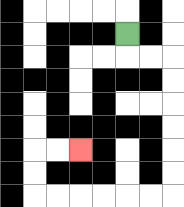{'start': '[5, 1]', 'end': '[3, 6]', 'path_directions': 'D,R,R,D,D,D,D,D,D,L,L,L,L,L,L,U,U,R,R', 'path_coordinates': '[[5, 1], [5, 2], [6, 2], [7, 2], [7, 3], [7, 4], [7, 5], [7, 6], [7, 7], [7, 8], [6, 8], [5, 8], [4, 8], [3, 8], [2, 8], [1, 8], [1, 7], [1, 6], [2, 6], [3, 6]]'}